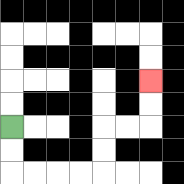{'start': '[0, 5]', 'end': '[6, 3]', 'path_directions': 'D,D,R,R,R,R,U,U,R,R,U,U', 'path_coordinates': '[[0, 5], [0, 6], [0, 7], [1, 7], [2, 7], [3, 7], [4, 7], [4, 6], [4, 5], [5, 5], [6, 5], [6, 4], [6, 3]]'}